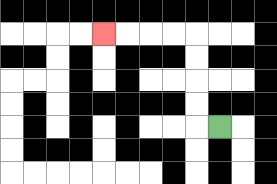{'start': '[9, 5]', 'end': '[4, 1]', 'path_directions': 'L,U,U,U,U,L,L,L,L', 'path_coordinates': '[[9, 5], [8, 5], [8, 4], [8, 3], [8, 2], [8, 1], [7, 1], [6, 1], [5, 1], [4, 1]]'}